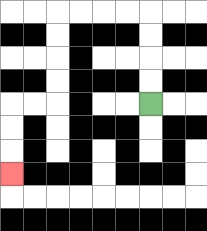{'start': '[6, 4]', 'end': '[0, 7]', 'path_directions': 'U,U,U,U,L,L,L,L,D,D,D,D,L,L,D,D,D', 'path_coordinates': '[[6, 4], [6, 3], [6, 2], [6, 1], [6, 0], [5, 0], [4, 0], [3, 0], [2, 0], [2, 1], [2, 2], [2, 3], [2, 4], [1, 4], [0, 4], [0, 5], [0, 6], [0, 7]]'}